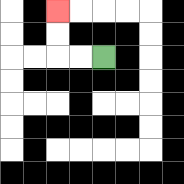{'start': '[4, 2]', 'end': '[2, 0]', 'path_directions': 'L,L,U,U', 'path_coordinates': '[[4, 2], [3, 2], [2, 2], [2, 1], [2, 0]]'}